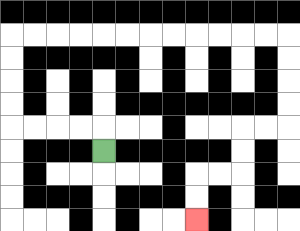{'start': '[4, 6]', 'end': '[8, 9]', 'path_directions': 'U,L,L,L,L,U,U,U,U,R,R,R,R,R,R,R,R,R,R,R,R,D,D,D,D,L,L,D,D,L,L,D,D', 'path_coordinates': '[[4, 6], [4, 5], [3, 5], [2, 5], [1, 5], [0, 5], [0, 4], [0, 3], [0, 2], [0, 1], [1, 1], [2, 1], [3, 1], [4, 1], [5, 1], [6, 1], [7, 1], [8, 1], [9, 1], [10, 1], [11, 1], [12, 1], [12, 2], [12, 3], [12, 4], [12, 5], [11, 5], [10, 5], [10, 6], [10, 7], [9, 7], [8, 7], [8, 8], [8, 9]]'}